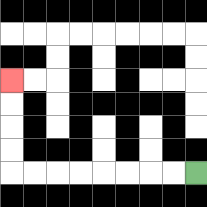{'start': '[8, 7]', 'end': '[0, 3]', 'path_directions': 'L,L,L,L,L,L,L,L,U,U,U,U', 'path_coordinates': '[[8, 7], [7, 7], [6, 7], [5, 7], [4, 7], [3, 7], [2, 7], [1, 7], [0, 7], [0, 6], [0, 5], [0, 4], [0, 3]]'}